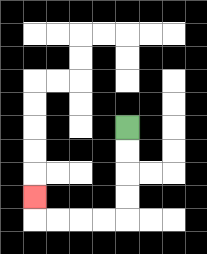{'start': '[5, 5]', 'end': '[1, 8]', 'path_directions': 'D,D,D,D,L,L,L,L,U', 'path_coordinates': '[[5, 5], [5, 6], [5, 7], [5, 8], [5, 9], [4, 9], [3, 9], [2, 9], [1, 9], [1, 8]]'}